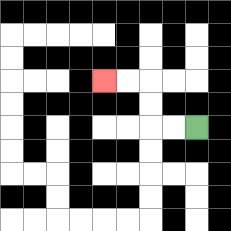{'start': '[8, 5]', 'end': '[4, 3]', 'path_directions': 'L,L,U,U,L,L', 'path_coordinates': '[[8, 5], [7, 5], [6, 5], [6, 4], [6, 3], [5, 3], [4, 3]]'}